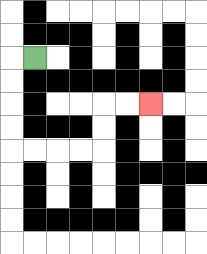{'start': '[1, 2]', 'end': '[6, 4]', 'path_directions': 'L,D,D,D,D,R,R,R,R,U,U,R,R', 'path_coordinates': '[[1, 2], [0, 2], [0, 3], [0, 4], [0, 5], [0, 6], [1, 6], [2, 6], [3, 6], [4, 6], [4, 5], [4, 4], [5, 4], [6, 4]]'}